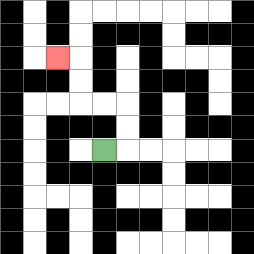{'start': '[4, 6]', 'end': '[2, 2]', 'path_directions': 'R,U,U,L,L,U,U,L', 'path_coordinates': '[[4, 6], [5, 6], [5, 5], [5, 4], [4, 4], [3, 4], [3, 3], [3, 2], [2, 2]]'}